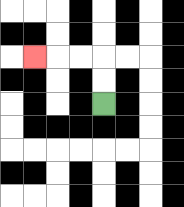{'start': '[4, 4]', 'end': '[1, 2]', 'path_directions': 'U,U,L,L,L', 'path_coordinates': '[[4, 4], [4, 3], [4, 2], [3, 2], [2, 2], [1, 2]]'}